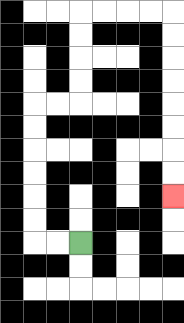{'start': '[3, 10]', 'end': '[7, 8]', 'path_directions': 'L,L,U,U,U,U,U,U,R,R,U,U,U,U,R,R,R,R,D,D,D,D,D,D,D,D', 'path_coordinates': '[[3, 10], [2, 10], [1, 10], [1, 9], [1, 8], [1, 7], [1, 6], [1, 5], [1, 4], [2, 4], [3, 4], [3, 3], [3, 2], [3, 1], [3, 0], [4, 0], [5, 0], [6, 0], [7, 0], [7, 1], [7, 2], [7, 3], [7, 4], [7, 5], [7, 6], [7, 7], [7, 8]]'}